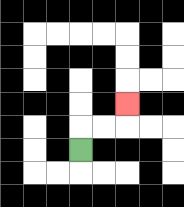{'start': '[3, 6]', 'end': '[5, 4]', 'path_directions': 'U,R,R,U', 'path_coordinates': '[[3, 6], [3, 5], [4, 5], [5, 5], [5, 4]]'}